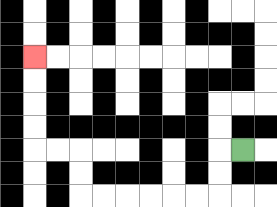{'start': '[10, 6]', 'end': '[1, 2]', 'path_directions': 'L,D,D,L,L,L,L,L,L,U,U,L,L,U,U,U,U', 'path_coordinates': '[[10, 6], [9, 6], [9, 7], [9, 8], [8, 8], [7, 8], [6, 8], [5, 8], [4, 8], [3, 8], [3, 7], [3, 6], [2, 6], [1, 6], [1, 5], [1, 4], [1, 3], [1, 2]]'}